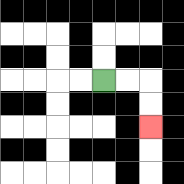{'start': '[4, 3]', 'end': '[6, 5]', 'path_directions': 'R,R,D,D', 'path_coordinates': '[[4, 3], [5, 3], [6, 3], [6, 4], [6, 5]]'}